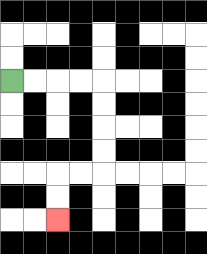{'start': '[0, 3]', 'end': '[2, 9]', 'path_directions': 'R,R,R,R,D,D,D,D,L,L,D,D', 'path_coordinates': '[[0, 3], [1, 3], [2, 3], [3, 3], [4, 3], [4, 4], [4, 5], [4, 6], [4, 7], [3, 7], [2, 7], [2, 8], [2, 9]]'}